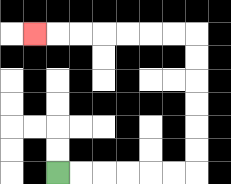{'start': '[2, 7]', 'end': '[1, 1]', 'path_directions': 'R,R,R,R,R,R,U,U,U,U,U,U,L,L,L,L,L,L,L', 'path_coordinates': '[[2, 7], [3, 7], [4, 7], [5, 7], [6, 7], [7, 7], [8, 7], [8, 6], [8, 5], [8, 4], [8, 3], [8, 2], [8, 1], [7, 1], [6, 1], [5, 1], [4, 1], [3, 1], [2, 1], [1, 1]]'}